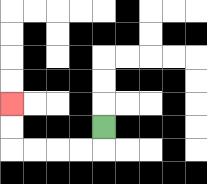{'start': '[4, 5]', 'end': '[0, 4]', 'path_directions': 'D,L,L,L,L,U,U', 'path_coordinates': '[[4, 5], [4, 6], [3, 6], [2, 6], [1, 6], [0, 6], [0, 5], [0, 4]]'}